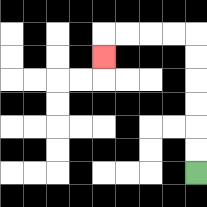{'start': '[8, 7]', 'end': '[4, 2]', 'path_directions': 'U,U,U,U,U,U,L,L,L,L,D', 'path_coordinates': '[[8, 7], [8, 6], [8, 5], [8, 4], [8, 3], [8, 2], [8, 1], [7, 1], [6, 1], [5, 1], [4, 1], [4, 2]]'}